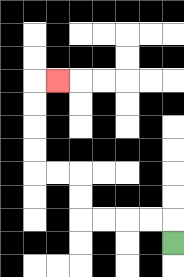{'start': '[7, 10]', 'end': '[2, 3]', 'path_directions': 'U,L,L,L,L,U,U,L,L,U,U,U,U,R', 'path_coordinates': '[[7, 10], [7, 9], [6, 9], [5, 9], [4, 9], [3, 9], [3, 8], [3, 7], [2, 7], [1, 7], [1, 6], [1, 5], [1, 4], [1, 3], [2, 3]]'}